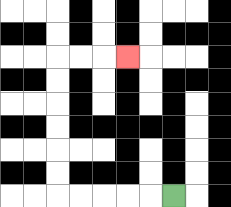{'start': '[7, 8]', 'end': '[5, 2]', 'path_directions': 'L,L,L,L,L,U,U,U,U,U,U,R,R,R', 'path_coordinates': '[[7, 8], [6, 8], [5, 8], [4, 8], [3, 8], [2, 8], [2, 7], [2, 6], [2, 5], [2, 4], [2, 3], [2, 2], [3, 2], [4, 2], [5, 2]]'}